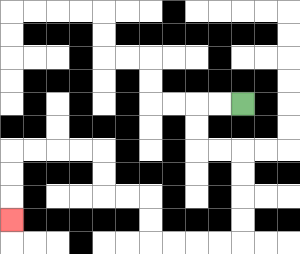{'start': '[10, 4]', 'end': '[0, 9]', 'path_directions': 'L,L,D,D,R,R,D,D,D,D,L,L,L,L,U,U,L,L,U,U,L,L,L,L,D,D,D', 'path_coordinates': '[[10, 4], [9, 4], [8, 4], [8, 5], [8, 6], [9, 6], [10, 6], [10, 7], [10, 8], [10, 9], [10, 10], [9, 10], [8, 10], [7, 10], [6, 10], [6, 9], [6, 8], [5, 8], [4, 8], [4, 7], [4, 6], [3, 6], [2, 6], [1, 6], [0, 6], [0, 7], [0, 8], [0, 9]]'}